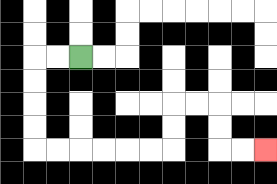{'start': '[3, 2]', 'end': '[11, 6]', 'path_directions': 'L,L,D,D,D,D,R,R,R,R,R,R,U,U,R,R,D,D,R,R', 'path_coordinates': '[[3, 2], [2, 2], [1, 2], [1, 3], [1, 4], [1, 5], [1, 6], [2, 6], [3, 6], [4, 6], [5, 6], [6, 6], [7, 6], [7, 5], [7, 4], [8, 4], [9, 4], [9, 5], [9, 6], [10, 6], [11, 6]]'}